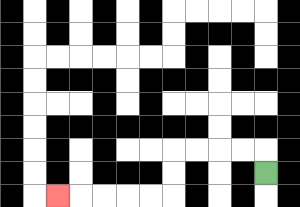{'start': '[11, 7]', 'end': '[2, 8]', 'path_directions': 'U,L,L,L,L,D,D,L,L,L,L,L', 'path_coordinates': '[[11, 7], [11, 6], [10, 6], [9, 6], [8, 6], [7, 6], [7, 7], [7, 8], [6, 8], [5, 8], [4, 8], [3, 8], [2, 8]]'}